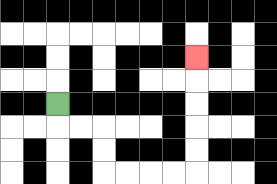{'start': '[2, 4]', 'end': '[8, 2]', 'path_directions': 'D,R,R,D,D,R,R,R,R,U,U,U,U,U', 'path_coordinates': '[[2, 4], [2, 5], [3, 5], [4, 5], [4, 6], [4, 7], [5, 7], [6, 7], [7, 7], [8, 7], [8, 6], [8, 5], [8, 4], [8, 3], [8, 2]]'}